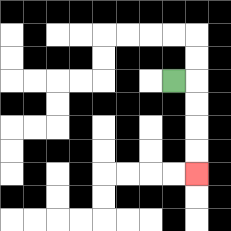{'start': '[7, 3]', 'end': '[8, 7]', 'path_directions': 'R,D,D,D,D', 'path_coordinates': '[[7, 3], [8, 3], [8, 4], [8, 5], [8, 6], [8, 7]]'}